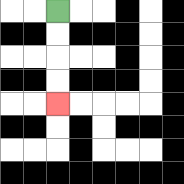{'start': '[2, 0]', 'end': '[2, 4]', 'path_directions': 'D,D,D,D', 'path_coordinates': '[[2, 0], [2, 1], [2, 2], [2, 3], [2, 4]]'}